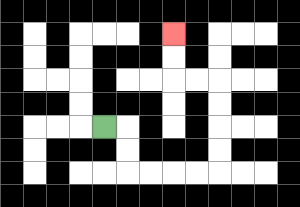{'start': '[4, 5]', 'end': '[7, 1]', 'path_directions': 'R,D,D,R,R,R,R,U,U,U,U,L,L,U,U', 'path_coordinates': '[[4, 5], [5, 5], [5, 6], [5, 7], [6, 7], [7, 7], [8, 7], [9, 7], [9, 6], [9, 5], [9, 4], [9, 3], [8, 3], [7, 3], [7, 2], [7, 1]]'}